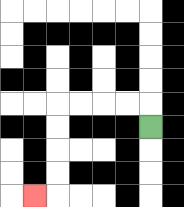{'start': '[6, 5]', 'end': '[1, 8]', 'path_directions': 'U,L,L,L,L,D,D,D,D,L', 'path_coordinates': '[[6, 5], [6, 4], [5, 4], [4, 4], [3, 4], [2, 4], [2, 5], [2, 6], [2, 7], [2, 8], [1, 8]]'}